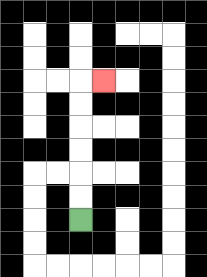{'start': '[3, 9]', 'end': '[4, 3]', 'path_directions': 'U,U,U,U,U,U,R', 'path_coordinates': '[[3, 9], [3, 8], [3, 7], [3, 6], [3, 5], [3, 4], [3, 3], [4, 3]]'}